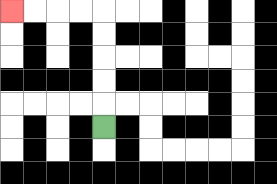{'start': '[4, 5]', 'end': '[0, 0]', 'path_directions': 'U,U,U,U,U,L,L,L,L', 'path_coordinates': '[[4, 5], [4, 4], [4, 3], [4, 2], [4, 1], [4, 0], [3, 0], [2, 0], [1, 0], [0, 0]]'}